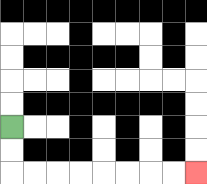{'start': '[0, 5]', 'end': '[8, 7]', 'path_directions': 'D,D,R,R,R,R,R,R,R,R', 'path_coordinates': '[[0, 5], [0, 6], [0, 7], [1, 7], [2, 7], [3, 7], [4, 7], [5, 7], [6, 7], [7, 7], [8, 7]]'}